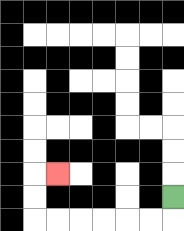{'start': '[7, 8]', 'end': '[2, 7]', 'path_directions': 'D,L,L,L,L,L,L,U,U,R', 'path_coordinates': '[[7, 8], [7, 9], [6, 9], [5, 9], [4, 9], [3, 9], [2, 9], [1, 9], [1, 8], [1, 7], [2, 7]]'}